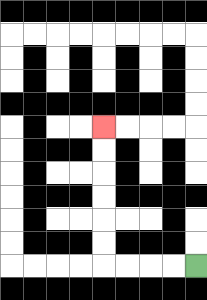{'start': '[8, 11]', 'end': '[4, 5]', 'path_directions': 'L,L,L,L,U,U,U,U,U,U', 'path_coordinates': '[[8, 11], [7, 11], [6, 11], [5, 11], [4, 11], [4, 10], [4, 9], [4, 8], [4, 7], [4, 6], [4, 5]]'}